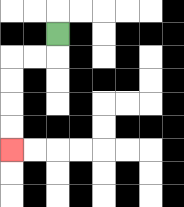{'start': '[2, 1]', 'end': '[0, 6]', 'path_directions': 'D,L,L,D,D,D,D', 'path_coordinates': '[[2, 1], [2, 2], [1, 2], [0, 2], [0, 3], [0, 4], [0, 5], [0, 6]]'}